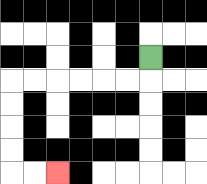{'start': '[6, 2]', 'end': '[2, 7]', 'path_directions': 'D,L,L,L,L,L,L,D,D,D,D,R,R', 'path_coordinates': '[[6, 2], [6, 3], [5, 3], [4, 3], [3, 3], [2, 3], [1, 3], [0, 3], [0, 4], [0, 5], [0, 6], [0, 7], [1, 7], [2, 7]]'}